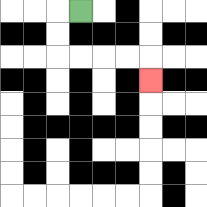{'start': '[3, 0]', 'end': '[6, 3]', 'path_directions': 'L,D,D,R,R,R,R,D', 'path_coordinates': '[[3, 0], [2, 0], [2, 1], [2, 2], [3, 2], [4, 2], [5, 2], [6, 2], [6, 3]]'}